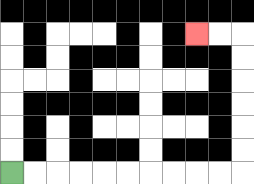{'start': '[0, 7]', 'end': '[8, 1]', 'path_directions': 'R,R,R,R,R,R,R,R,R,R,U,U,U,U,U,U,L,L', 'path_coordinates': '[[0, 7], [1, 7], [2, 7], [3, 7], [4, 7], [5, 7], [6, 7], [7, 7], [8, 7], [9, 7], [10, 7], [10, 6], [10, 5], [10, 4], [10, 3], [10, 2], [10, 1], [9, 1], [8, 1]]'}